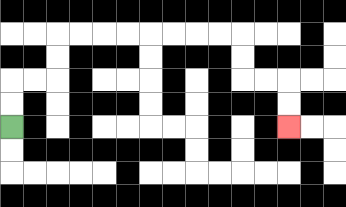{'start': '[0, 5]', 'end': '[12, 5]', 'path_directions': 'U,U,R,R,U,U,R,R,R,R,R,R,R,R,D,D,R,R,D,D', 'path_coordinates': '[[0, 5], [0, 4], [0, 3], [1, 3], [2, 3], [2, 2], [2, 1], [3, 1], [4, 1], [5, 1], [6, 1], [7, 1], [8, 1], [9, 1], [10, 1], [10, 2], [10, 3], [11, 3], [12, 3], [12, 4], [12, 5]]'}